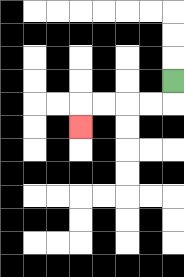{'start': '[7, 3]', 'end': '[3, 5]', 'path_directions': 'D,L,L,L,L,D', 'path_coordinates': '[[7, 3], [7, 4], [6, 4], [5, 4], [4, 4], [3, 4], [3, 5]]'}